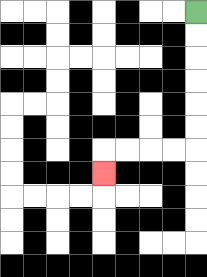{'start': '[8, 0]', 'end': '[4, 7]', 'path_directions': 'D,D,D,D,D,D,L,L,L,L,D', 'path_coordinates': '[[8, 0], [8, 1], [8, 2], [8, 3], [8, 4], [8, 5], [8, 6], [7, 6], [6, 6], [5, 6], [4, 6], [4, 7]]'}